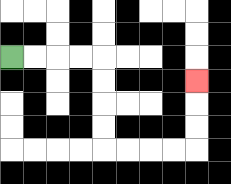{'start': '[0, 2]', 'end': '[8, 3]', 'path_directions': 'R,R,R,R,D,D,D,D,R,R,R,R,U,U,U', 'path_coordinates': '[[0, 2], [1, 2], [2, 2], [3, 2], [4, 2], [4, 3], [4, 4], [4, 5], [4, 6], [5, 6], [6, 6], [7, 6], [8, 6], [8, 5], [8, 4], [8, 3]]'}